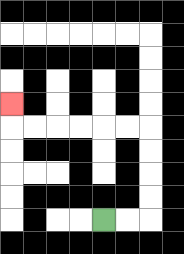{'start': '[4, 9]', 'end': '[0, 4]', 'path_directions': 'R,R,U,U,U,U,L,L,L,L,L,L,U', 'path_coordinates': '[[4, 9], [5, 9], [6, 9], [6, 8], [6, 7], [6, 6], [6, 5], [5, 5], [4, 5], [3, 5], [2, 5], [1, 5], [0, 5], [0, 4]]'}